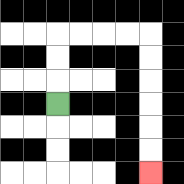{'start': '[2, 4]', 'end': '[6, 7]', 'path_directions': 'U,U,U,R,R,R,R,D,D,D,D,D,D', 'path_coordinates': '[[2, 4], [2, 3], [2, 2], [2, 1], [3, 1], [4, 1], [5, 1], [6, 1], [6, 2], [6, 3], [6, 4], [6, 5], [6, 6], [6, 7]]'}